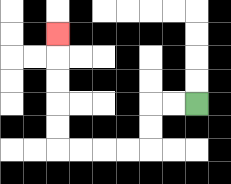{'start': '[8, 4]', 'end': '[2, 1]', 'path_directions': 'L,L,D,D,L,L,L,L,U,U,U,U,U', 'path_coordinates': '[[8, 4], [7, 4], [6, 4], [6, 5], [6, 6], [5, 6], [4, 6], [3, 6], [2, 6], [2, 5], [2, 4], [2, 3], [2, 2], [2, 1]]'}